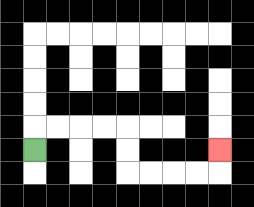{'start': '[1, 6]', 'end': '[9, 6]', 'path_directions': 'U,R,R,R,R,D,D,R,R,R,R,U', 'path_coordinates': '[[1, 6], [1, 5], [2, 5], [3, 5], [4, 5], [5, 5], [5, 6], [5, 7], [6, 7], [7, 7], [8, 7], [9, 7], [9, 6]]'}